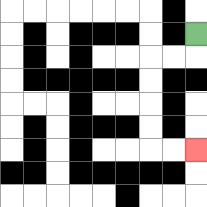{'start': '[8, 1]', 'end': '[8, 6]', 'path_directions': 'D,L,L,D,D,D,D,R,R', 'path_coordinates': '[[8, 1], [8, 2], [7, 2], [6, 2], [6, 3], [6, 4], [6, 5], [6, 6], [7, 6], [8, 6]]'}